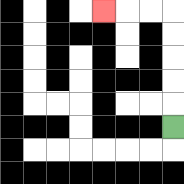{'start': '[7, 5]', 'end': '[4, 0]', 'path_directions': 'U,U,U,U,U,L,L,L', 'path_coordinates': '[[7, 5], [7, 4], [7, 3], [7, 2], [7, 1], [7, 0], [6, 0], [5, 0], [4, 0]]'}